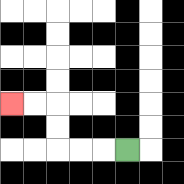{'start': '[5, 6]', 'end': '[0, 4]', 'path_directions': 'L,L,L,U,U,L,L', 'path_coordinates': '[[5, 6], [4, 6], [3, 6], [2, 6], [2, 5], [2, 4], [1, 4], [0, 4]]'}